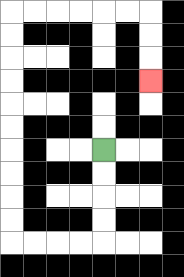{'start': '[4, 6]', 'end': '[6, 3]', 'path_directions': 'D,D,D,D,L,L,L,L,U,U,U,U,U,U,U,U,U,U,R,R,R,R,R,R,D,D,D', 'path_coordinates': '[[4, 6], [4, 7], [4, 8], [4, 9], [4, 10], [3, 10], [2, 10], [1, 10], [0, 10], [0, 9], [0, 8], [0, 7], [0, 6], [0, 5], [0, 4], [0, 3], [0, 2], [0, 1], [0, 0], [1, 0], [2, 0], [3, 0], [4, 0], [5, 0], [6, 0], [6, 1], [6, 2], [6, 3]]'}